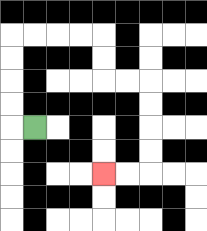{'start': '[1, 5]', 'end': '[4, 7]', 'path_directions': 'L,U,U,U,U,R,R,R,R,D,D,R,R,D,D,D,D,L,L', 'path_coordinates': '[[1, 5], [0, 5], [0, 4], [0, 3], [0, 2], [0, 1], [1, 1], [2, 1], [3, 1], [4, 1], [4, 2], [4, 3], [5, 3], [6, 3], [6, 4], [6, 5], [6, 6], [6, 7], [5, 7], [4, 7]]'}